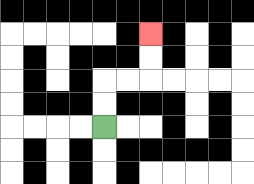{'start': '[4, 5]', 'end': '[6, 1]', 'path_directions': 'U,U,R,R,U,U', 'path_coordinates': '[[4, 5], [4, 4], [4, 3], [5, 3], [6, 3], [6, 2], [6, 1]]'}